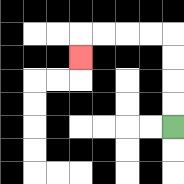{'start': '[7, 5]', 'end': '[3, 2]', 'path_directions': 'U,U,U,U,L,L,L,L,D', 'path_coordinates': '[[7, 5], [7, 4], [7, 3], [7, 2], [7, 1], [6, 1], [5, 1], [4, 1], [3, 1], [3, 2]]'}